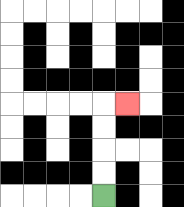{'start': '[4, 8]', 'end': '[5, 4]', 'path_directions': 'U,U,U,U,R', 'path_coordinates': '[[4, 8], [4, 7], [4, 6], [4, 5], [4, 4], [5, 4]]'}